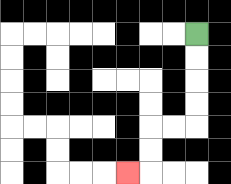{'start': '[8, 1]', 'end': '[5, 7]', 'path_directions': 'D,D,D,D,L,L,D,D,L', 'path_coordinates': '[[8, 1], [8, 2], [8, 3], [8, 4], [8, 5], [7, 5], [6, 5], [6, 6], [6, 7], [5, 7]]'}